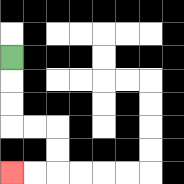{'start': '[0, 2]', 'end': '[0, 7]', 'path_directions': 'D,D,D,R,R,D,D,L,L', 'path_coordinates': '[[0, 2], [0, 3], [0, 4], [0, 5], [1, 5], [2, 5], [2, 6], [2, 7], [1, 7], [0, 7]]'}